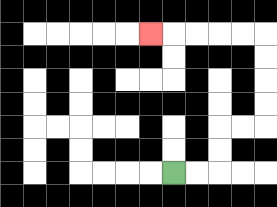{'start': '[7, 7]', 'end': '[6, 1]', 'path_directions': 'R,R,U,U,R,R,U,U,U,U,L,L,L,L,L', 'path_coordinates': '[[7, 7], [8, 7], [9, 7], [9, 6], [9, 5], [10, 5], [11, 5], [11, 4], [11, 3], [11, 2], [11, 1], [10, 1], [9, 1], [8, 1], [7, 1], [6, 1]]'}